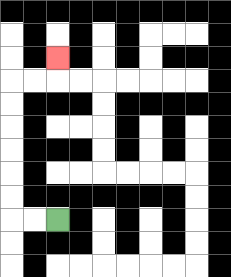{'start': '[2, 9]', 'end': '[2, 2]', 'path_directions': 'L,L,U,U,U,U,U,U,R,R,U', 'path_coordinates': '[[2, 9], [1, 9], [0, 9], [0, 8], [0, 7], [0, 6], [0, 5], [0, 4], [0, 3], [1, 3], [2, 3], [2, 2]]'}